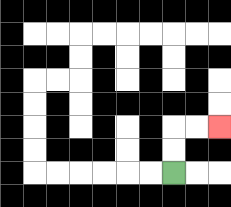{'start': '[7, 7]', 'end': '[9, 5]', 'path_directions': 'U,U,R,R', 'path_coordinates': '[[7, 7], [7, 6], [7, 5], [8, 5], [9, 5]]'}